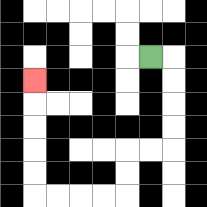{'start': '[6, 2]', 'end': '[1, 3]', 'path_directions': 'R,D,D,D,D,L,L,D,D,L,L,L,L,U,U,U,U,U', 'path_coordinates': '[[6, 2], [7, 2], [7, 3], [7, 4], [7, 5], [7, 6], [6, 6], [5, 6], [5, 7], [5, 8], [4, 8], [3, 8], [2, 8], [1, 8], [1, 7], [1, 6], [1, 5], [1, 4], [1, 3]]'}